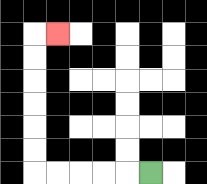{'start': '[6, 7]', 'end': '[2, 1]', 'path_directions': 'L,L,L,L,L,U,U,U,U,U,U,R', 'path_coordinates': '[[6, 7], [5, 7], [4, 7], [3, 7], [2, 7], [1, 7], [1, 6], [1, 5], [1, 4], [1, 3], [1, 2], [1, 1], [2, 1]]'}